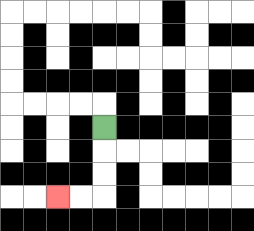{'start': '[4, 5]', 'end': '[2, 8]', 'path_directions': 'D,D,D,L,L', 'path_coordinates': '[[4, 5], [4, 6], [4, 7], [4, 8], [3, 8], [2, 8]]'}